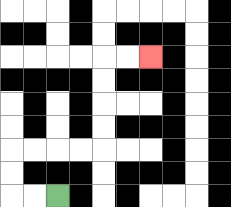{'start': '[2, 8]', 'end': '[6, 2]', 'path_directions': 'L,L,U,U,R,R,R,R,U,U,U,U,R,R', 'path_coordinates': '[[2, 8], [1, 8], [0, 8], [0, 7], [0, 6], [1, 6], [2, 6], [3, 6], [4, 6], [4, 5], [4, 4], [4, 3], [4, 2], [5, 2], [6, 2]]'}